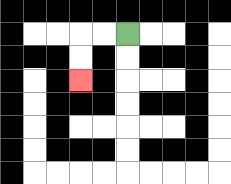{'start': '[5, 1]', 'end': '[3, 3]', 'path_directions': 'L,L,D,D', 'path_coordinates': '[[5, 1], [4, 1], [3, 1], [3, 2], [3, 3]]'}